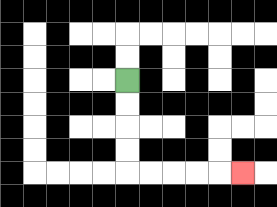{'start': '[5, 3]', 'end': '[10, 7]', 'path_directions': 'D,D,D,D,R,R,R,R,R', 'path_coordinates': '[[5, 3], [5, 4], [5, 5], [5, 6], [5, 7], [6, 7], [7, 7], [8, 7], [9, 7], [10, 7]]'}